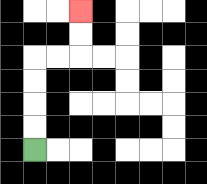{'start': '[1, 6]', 'end': '[3, 0]', 'path_directions': 'U,U,U,U,R,R,U,U', 'path_coordinates': '[[1, 6], [1, 5], [1, 4], [1, 3], [1, 2], [2, 2], [3, 2], [3, 1], [3, 0]]'}